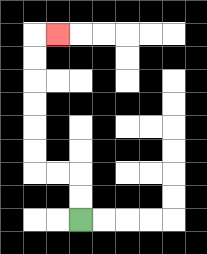{'start': '[3, 9]', 'end': '[2, 1]', 'path_directions': 'U,U,L,L,U,U,U,U,U,U,R', 'path_coordinates': '[[3, 9], [3, 8], [3, 7], [2, 7], [1, 7], [1, 6], [1, 5], [1, 4], [1, 3], [1, 2], [1, 1], [2, 1]]'}